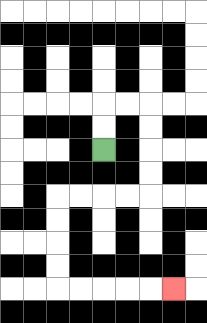{'start': '[4, 6]', 'end': '[7, 12]', 'path_directions': 'U,U,R,R,D,D,D,D,L,L,L,L,D,D,D,D,R,R,R,R,R', 'path_coordinates': '[[4, 6], [4, 5], [4, 4], [5, 4], [6, 4], [6, 5], [6, 6], [6, 7], [6, 8], [5, 8], [4, 8], [3, 8], [2, 8], [2, 9], [2, 10], [2, 11], [2, 12], [3, 12], [4, 12], [5, 12], [6, 12], [7, 12]]'}